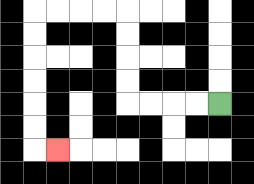{'start': '[9, 4]', 'end': '[2, 6]', 'path_directions': 'L,L,L,L,U,U,U,U,L,L,L,L,D,D,D,D,D,D,R', 'path_coordinates': '[[9, 4], [8, 4], [7, 4], [6, 4], [5, 4], [5, 3], [5, 2], [5, 1], [5, 0], [4, 0], [3, 0], [2, 0], [1, 0], [1, 1], [1, 2], [1, 3], [1, 4], [1, 5], [1, 6], [2, 6]]'}